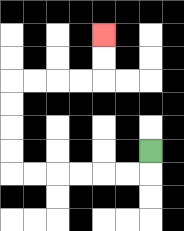{'start': '[6, 6]', 'end': '[4, 1]', 'path_directions': 'D,L,L,L,L,L,L,U,U,U,U,R,R,R,R,U,U', 'path_coordinates': '[[6, 6], [6, 7], [5, 7], [4, 7], [3, 7], [2, 7], [1, 7], [0, 7], [0, 6], [0, 5], [0, 4], [0, 3], [1, 3], [2, 3], [3, 3], [4, 3], [4, 2], [4, 1]]'}